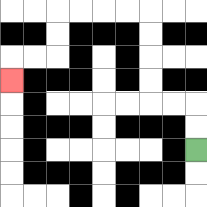{'start': '[8, 6]', 'end': '[0, 3]', 'path_directions': 'U,U,L,L,U,U,U,U,L,L,L,L,D,D,L,L,D', 'path_coordinates': '[[8, 6], [8, 5], [8, 4], [7, 4], [6, 4], [6, 3], [6, 2], [6, 1], [6, 0], [5, 0], [4, 0], [3, 0], [2, 0], [2, 1], [2, 2], [1, 2], [0, 2], [0, 3]]'}